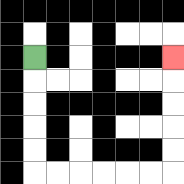{'start': '[1, 2]', 'end': '[7, 2]', 'path_directions': 'D,D,D,D,D,R,R,R,R,R,R,U,U,U,U,U', 'path_coordinates': '[[1, 2], [1, 3], [1, 4], [1, 5], [1, 6], [1, 7], [2, 7], [3, 7], [4, 7], [5, 7], [6, 7], [7, 7], [7, 6], [7, 5], [7, 4], [7, 3], [7, 2]]'}